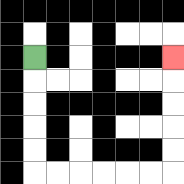{'start': '[1, 2]', 'end': '[7, 2]', 'path_directions': 'D,D,D,D,D,R,R,R,R,R,R,U,U,U,U,U', 'path_coordinates': '[[1, 2], [1, 3], [1, 4], [1, 5], [1, 6], [1, 7], [2, 7], [3, 7], [4, 7], [5, 7], [6, 7], [7, 7], [7, 6], [7, 5], [7, 4], [7, 3], [7, 2]]'}